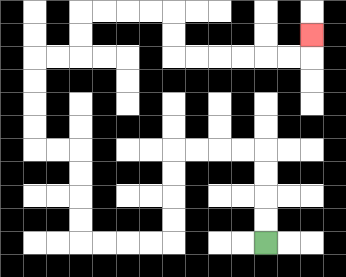{'start': '[11, 10]', 'end': '[13, 1]', 'path_directions': 'U,U,U,U,L,L,L,L,D,D,D,D,L,L,L,L,U,U,U,U,L,L,U,U,U,U,R,R,U,U,R,R,R,R,D,D,R,R,R,R,R,R,U', 'path_coordinates': '[[11, 10], [11, 9], [11, 8], [11, 7], [11, 6], [10, 6], [9, 6], [8, 6], [7, 6], [7, 7], [7, 8], [7, 9], [7, 10], [6, 10], [5, 10], [4, 10], [3, 10], [3, 9], [3, 8], [3, 7], [3, 6], [2, 6], [1, 6], [1, 5], [1, 4], [1, 3], [1, 2], [2, 2], [3, 2], [3, 1], [3, 0], [4, 0], [5, 0], [6, 0], [7, 0], [7, 1], [7, 2], [8, 2], [9, 2], [10, 2], [11, 2], [12, 2], [13, 2], [13, 1]]'}